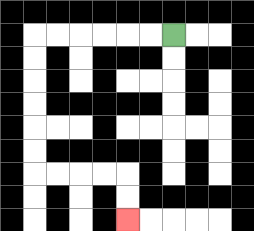{'start': '[7, 1]', 'end': '[5, 9]', 'path_directions': 'L,L,L,L,L,L,D,D,D,D,D,D,R,R,R,R,D,D', 'path_coordinates': '[[7, 1], [6, 1], [5, 1], [4, 1], [3, 1], [2, 1], [1, 1], [1, 2], [1, 3], [1, 4], [1, 5], [1, 6], [1, 7], [2, 7], [3, 7], [4, 7], [5, 7], [5, 8], [5, 9]]'}